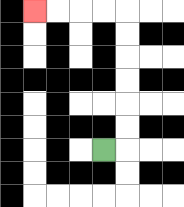{'start': '[4, 6]', 'end': '[1, 0]', 'path_directions': 'R,U,U,U,U,U,U,L,L,L,L', 'path_coordinates': '[[4, 6], [5, 6], [5, 5], [5, 4], [5, 3], [5, 2], [5, 1], [5, 0], [4, 0], [3, 0], [2, 0], [1, 0]]'}